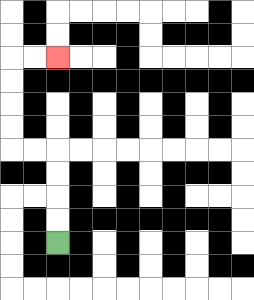{'start': '[2, 10]', 'end': '[2, 2]', 'path_directions': 'U,U,U,U,L,L,U,U,U,U,R,R', 'path_coordinates': '[[2, 10], [2, 9], [2, 8], [2, 7], [2, 6], [1, 6], [0, 6], [0, 5], [0, 4], [0, 3], [0, 2], [1, 2], [2, 2]]'}